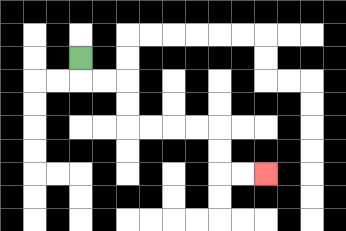{'start': '[3, 2]', 'end': '[11, 7]', 'path_directions': 'D,R,R,D,D,R,R,R,R,D,D,R,R', 'path_coordinates': '[[3, 2], [3, 3], [4, 3], [5, 3], [5, 4], [5, 5], [6, 5], [7, 5], [8, 5], [9, 5], [9, 6], [9, 7], [10, 7], [11, 7]]'}